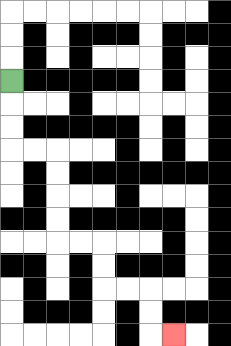{'start': '[0, 3]', 'end': '[7, 14]', 'path_directions': 'D,D,D,R,R,D,D,D,D,R,R,D,D,R,R,D,D,R', 'path_coordinates': '[[0, 3], [0, 4], [0, 5], [0, 6], [1, 6], [2, 6], [2, 7], [2, 8], [2, 9], [2, 10], [3, 10], [4, 10], [4, 11], [4, 12], [5, 12], [6, 12], [6, 13], [6, 14], [7, 14]]'}